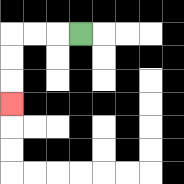{'start': '[3, 1]', 'end': '[0, 4]', 'path_directions': 'L,L,L,D,D,D', 'path_coordinates': '[[3, 1], [2, 1], [1, 1], [0, 1], [0, 2], [0, 3], [0, 4]]'}